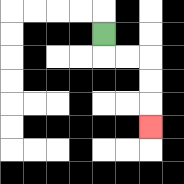{'start': '[4, 1]', 'end': '[6, 5]', 'path_directions': 'D,R,R,D,D,D', 'path_coordinates': '[[4, 1], [4, 2], [5, 2], [6, 2], [6, 3], [6, 4], [6, 5]]'}